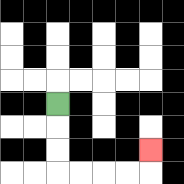{'start': '[2, 4]', 'end': '[6, 6]', 'path_directions': 'D,D,D,R,R,R,R,U', 'path_coordinates': '[[2, 4], [2, 5], [2, 6], [2, 7], [3, 7], [4, 7], [5, 7], [6, 7], [6, 6]]'}